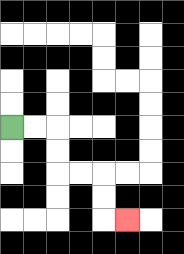{'start': '[0, 5]', 'end': '[5, 9]', 'path_directions': 'R,R,D,D,R,R,D,D,R', 'path_coordinates': '[[0, 5], [1, 5], [2, 5], [2, 6], [2, 7], [3, 7], [4, 7], [4, 8], [4, 9], [5, 9]]'}